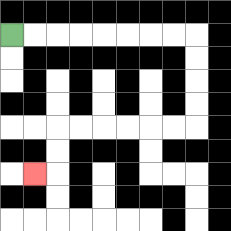{'start': '[0, 1]', 'end': '[1, 7]', 'path_directions': 'R,R,R,R,R,R,R,R,D,D,D,D,L,L,L,L,L,L,D,D,L', 'path_coordinates': '[[0, 1], [1, 1], [2, 1], [3, 1], [4, 1], [5, 1], [6, 1], [7, 1], [8, 1], [8, 2], [8, 3], [8, 4], [8, 5], [7, 5], [6, 5], [5, 5], [4, 5], [3, 5], [2, 5], [2, 6], [2, 7], [1, 7]]'}